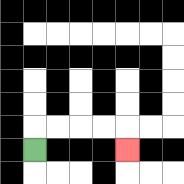{'start': '[1, 6]', 'end': '[5, 6]', 'path_directions': 'U,R,R,R,R,D', 'path_coordinates': '[[1, 6], [1, 5], [2, 5], [3, 5], [4, 5], [5, 5], [5, 6]]'}